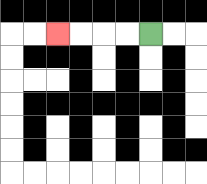{'start': '[6, 1]', 'end': '[2, 1]', 'path_directions': 'L,L,L,L', 'path_coordinates': '[[6, 1], [5, 1], [4, 1], [3, 1], [2, 1]]'}